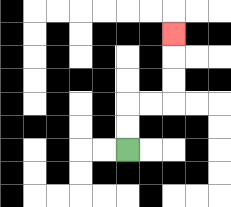{'start': '[5, 6]', 'end': '[7, 1]', 'path_directions': 'U,U,R,R,U,U,U', 'path_coordinates': '[[5, 6], [5, 5], [5, 4], [6, 4], [7, 4], [7, 3], [7, 2], [7, 1]]'}